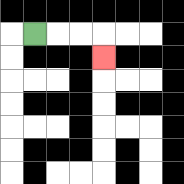{'start': '[1, 1]', 'end': '[4, 2]', 'path_directions': 'R,R,R,D', 'path_coordinates': '[[1, 1], [2, 1], [3, 1], [4, 1], [4, 2]]'}